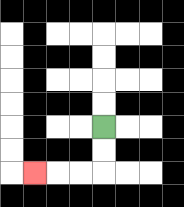{'start': '[4, 5]', 'end': '[1, 7]', 'path_directions': 'D,D,L,L,L', 'path_coordinates': '[[4, 5], [4, 6], [4, 7], [3, 7], [2, 7], [1, 7]]'}